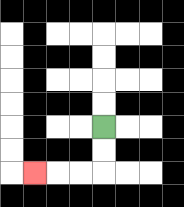{'start': '[4, 5]', 'end': '[1, 7]', 'path_directions': 'D,D,L,L,L', 'path_coordinates': '[[4, 5], [4, 6], [4, 7], [3, 7], [2, 7], [1, 7]]'}